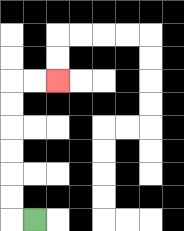{'start': '[1, 9]', 'end': '[2, 3]', 'path_directions': 'L,U,U,U,U,U,U,R,R', 'path_coordinates': '[[1, 9], [0, 9], [0, 8], [0, 7], [0, 6], [0, 5], [0, 4], [0, 3], [1, 3], [2, 3]]'}